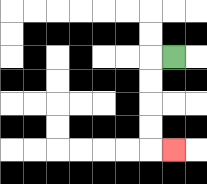{'start': '[7, 2]', 'end': '[7, 6]', 'path_directions': 'L,D,D,D,D,R', 'path_coordinates': '[[7, 2], [6, 2], [6, 3], [6, 4], [6, 5], [6, 6], [7, 6]]'}